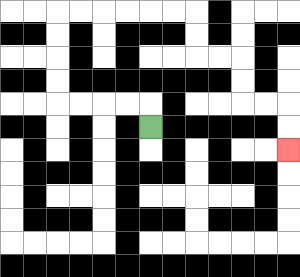{'start': '[6, 5]', 'end': '[12, 6]', 'path_directions': 'U,L,L,L,L,U,U,U,U,R,R,R,R,R,R,D,D,R,R,D,D,R,R,D,D', 'path_coordinates': '[[6, 5], [6, 4], [5, 4], [4, 4], [3, 4], [2, 4], [2, 3], [2, 2], [2, 1], [2, 0], [3, 0], [4, 0], [5, 0], [6, 0], [7, 0], [8, 0], [8, 1], [8, 2], [9, 2], [10, 2], [10, 3], [10, 4], [11, 4], [12, 4], [12, 5], [12, 6]]'}